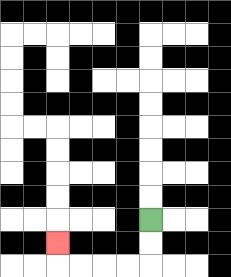{'start': '[6, 9]', 'end': '[2, 10]', 'path_directions': 'D,D,L,L,L,L,U', 'path_coordinates': '[[6, 9], [6, 10], [6, 11], [5, 11], [4, 11], [3, 11], [2, 11], [2, 10]]'}